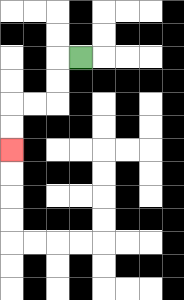{'start': '[3, 2]', 'end': '[0, 6]', 'path_directions': 'L,D,D,L,L,D,D', 'path_coordinates': '[[3, 2], [2, 2], [2, 3], [2, 4], [1, 4], [0, 4], [0, 5], [0, 6]]'}